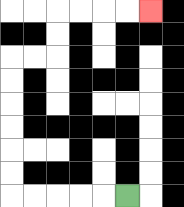{'start': '[5, 8]', 'end': '[6, 0]', 'path_directions': 'L,L,L,L,L,U,U,U,U,U,U,R,R,U,U,R,R,R,R', 'path_coordinates': '[[5, 8], [4, 8], [3, 8], [2, 8], [1, 8], [0, 8], [0, 7], [0, 6], [0, 5], [0, 4], [0, 3], [0, 2], [1, 2], [2, 2], [2, 1], [2, 0], [3, 0], [4, 0], [5, 0], [6, 0]]'}